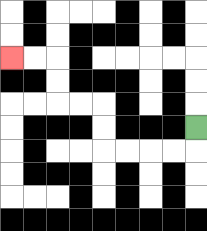{'start': '[8, 5]', 'end': '[0, 2]', 'path_directions': 'D,L,L,L,L,U,U,L,L,U,U,L,L', 'path_coordinates': '[[8, 5], [8, 6], [7, 6], [6, 6], [5, 6], [4, 6], [4, 5], [4, 4], [3, 4], [2, 4], [2, 3], [2, 2], [1, 2], [0, 2]]'}